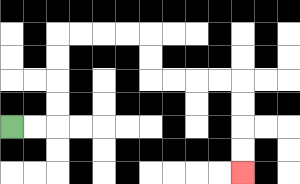{'start': '[0, 5]', 'end': '[10, 7]', 'path_directions': 'R,R,U,U,U,U,R,R,R,R,D,D,R,R,R,R,D,D,D,D', 'path_coordinates': '[[0, 5], [1, 5], [2, 5], [2, 4], [2, 3], [2, 2], [2, 1], [3, 1], [4, 1], [5, 1], [6, 1], [6, 2], [6, 3], [7, 3], [8, 3], [9, 3], [10, 3], [10, 4], [10, 5], [10, 6], [10, 7]]'}